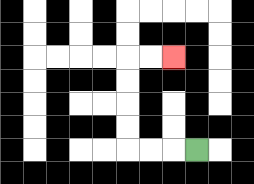{'start': '[8, 6]', 'end': '[7, 2]', 'path_directions': 'L,L,L,U,U,U,U,R,R', 'path_coordinates': '[[8, 6], [7, 6], [6, 6], [5, 6], [5, 5], [5, 4], [5, 3], [5, 2], [6, 2], [7, 2]]'}